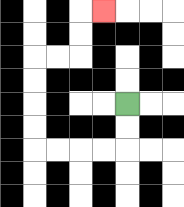{'start': '[5, 4]', 'end': '[4, 0]', 'path_directions': 'D,D,L,L,L,L,U,U,U,U,R,R,U,U,R', 'path_coordinates': '[[5, 4], [5, 5], [5, 6], [4, 6], [3, 6], [2, 6], [1, 6], [1, 5], [1, 4], [1, 3], [1, 2], [2, 2], [3, 2], [3, 1], [3, 0], [4, 0]]'}